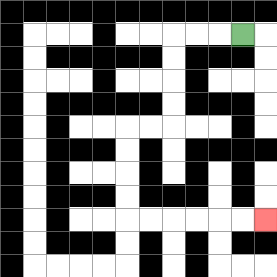{'start': '[10, 1]', 'end': '[11, 9]', 'path_directions': 'L,L,L,D,D,D,D,L,L,D,D,D,D,R,R,R,R,R,R', 'path_coordinates': '[[10, 1], [9, 1], [8, 1], [7, 1], [7, 2], [7, 3], [7, 4], [7, 5], [6, 5], [5, 5], [5, 6], [5, 7], [5, 8], [5, 9], [6, 9], [7, 9], [8, 9], [9, 9], [10, 9], [11, 9]]'}